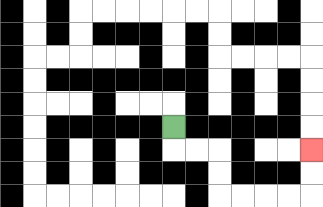{'start': '[7, 5]', 'end': '[13, 6]', 'path_directions': 'D,R,R,D,D,R,R,R,R,U,U', 'path_coordinates': '[[7, 5], [7, 6], [8, 6], [9, 6], [9, 7], [9, 8], [10, 8], [11, 8], [12, 8], [13, 8], [13, 7], [13, 6]]'}